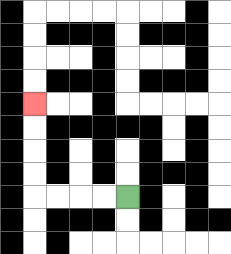{'start': '[5, 8]', 'end': '[1, 4]', 'path_directions': 'L,L,L,L,U,U,U,U', 'path_coordinates': '[[5, 8], [4, 8], [3, 8], [2, 8], [1, 8], [1, 7], [1, 6], [1, 5], [1, 4]]'}